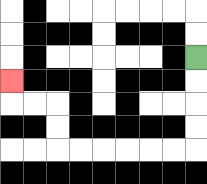{'start': '[8, 2]', 'end': '[0, 3]', 'path_directions': 'D,D,D,D,L,L,L,L,L,L,U,U,L,L,U', 'path_coordinates': '[[8, 2], [8, 3], [8, 4], [8, 5], [8, 6], [7, 6], [6, 6], [5, 6], [4, 6], [3, 6], [2, 6], [2, 5], [2, 4], [1, 4], [0, 4], [0, 3]]'}